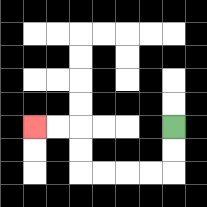{'start': '[7, 5]', 'end': '[1, 5]', 'path_directions': 'D,D,L,L,L,L,U,U,L,L', 'path_coordinates': '[[7, 5], [7, 6], [7, 7], [6, 7], [5, 7], [4, 7], [3, 7], [3, 6], [3, 5], [2, 5], [1, 5]]'}